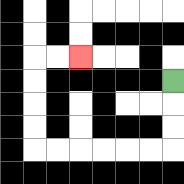{'start': '[7, 3]', 'end': '[3, 2]', 'path_directions': 'D,D,D,L,L,L,L,L,L,U,U,U,U,R,R', 'path_coordinates': '[[7, 3], [7, 4], [7, 5], [7, 6], [6, 6], [5, 6], [4, 6], [3, 6], [2, 6], [1, 6], [1, 5], [1, 4], [1, 3], [1, 2], [2, 2], [3, 2]]'}